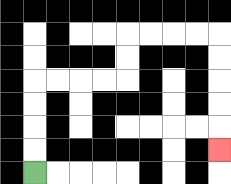{'start': '[1, 7]', 'end': '[9, 6]', 'path_directions': 'U,U,U,U,R,R,R,R,U,U,R,R,R,R,D,D,D,D,D', 'path_coordinates': '[[1, 7], [1, 6], [1, 5], [1, 4], [1, 3], [2, 3], [3, 3], [4, 3], [5, 3], [5, 2], [5, 1], [6, 1], [7, 1], [8, 1], [9, 1], [9, 2], [9, 3], [9, 4], [9, 5], [9, 6]]'}